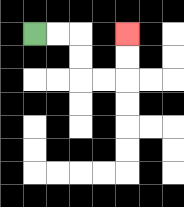{'start': '[1, 1]', 'end': '[5, 1]', 'path_directions': 'R,R,D,D,R,R,U,U', 'path_coordinates': '[[1, 1], [2, 1], [3, 1], [3, 2], [3, 3], [4, 3], [5, 3], [5, 2], [5, 1]]'}